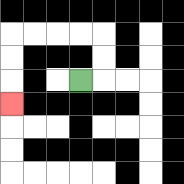{'start': '[3, 3]', 'end': '[0, 4]', 'path_directions': 'R,U,U,L,L,L,L,D,D,D', 'path_coordinates': '[[3, 3], [4, 3], [4, 2], [4, 1], [3, 1], [2, 1], [1, 1], [0, 1], [0, 2], [0, 3], [0, 4]]'}